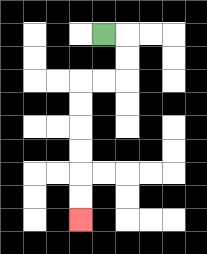{'start': '[4, 1]', 'end': '[3, 9]', 'path_directions': 'R,D,D,L,L,D,D,D,D,D,D', 'path_coordinates': '[[4, 1], [5, 1], [5, 2], [5, 3], [4, 3], [3, 3], [3, 4], [3, 5], [3, 6], [3, 7], [3, 8], [3, 9]]'}